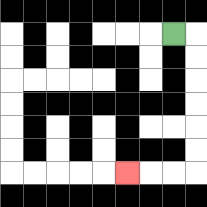{'start': '[7, 1]', 'end': '[5, 7]', 'path_directions': 'R,D,D,D,D,D,D,L,L,L', 'path_coordinates': '[[7, 1], [8, 1], [8, 2], [8, 3], [8, 4], [8, 5], [8, 6], [8, 7], [7, 7], [6, 7], [5, 7]]'}